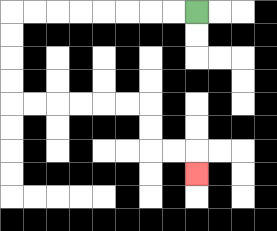{'start': '[8, 0]', 'end': '[8, 7]', 'path_directions': 'L,L,L,L,L,L,L,L,D,D,D,D,R,R,R,R,R,R,D,D,R,R,D', 'path_coordinates': '[[8, 0], [7, 0], [6, 0], [5, 0], [4, 0], [3, 0], [2, 0], [1, 0], [0, 0], [0, 1], [0, 2], [0, 3], [0, 4], [1, 4], [2, 4], [3, 4], [4, 4], [5, 4], [6, 4], [6, 5], [6, 6], [7, 6], [8, 6], [8, 7]]'}